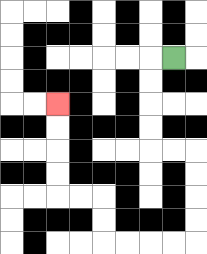{'start': '[7, 2]', 'end': '[2, 4]', 'path_directions': 'L,D,D,D,D,R,R,D,D,D,D,L,L,L,L,U,U,L,L,U,U,U,U', 'path_coordinates': '[[7, 2], [6, 2], [6, 3], [6, 4], [6, 5], [6, 6], [7, 6], [8, 6], [8, 7], [8, 8], [8, 9], [8, 10], [7, 10], [6, 10], [5, 10], [4, 10], [4, 9], [4, 8], [3, 8], [2, 8], [2, 7], [2, 6], [2, 5], [2, 4]]'}